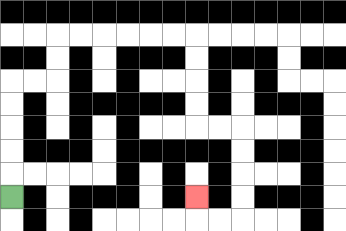{'start': '[0, 8]', 'end': '[8, 8]', 'path_directions': 'U,U,U,U,U,R,R,U,U,R,R,R,R,R,R,D,D,D,D,R,R,D,D,D,D,L,L,U', 'path_coordinates': '[[0, 8], [0, 7], [0, 6], [0, 5], [0, 4], [0, 3], [1, 3], [2, 3], [2, 2], [2, 1], [3, 1], [4, 1], [5, 1], [6, 1], [7, 1], [8, 1], [8, 2], [8, 3], [8, 4], [8, 5], [9, 5], [10, 5], [10, 6], [10, 7], [10, 8], [10, 9], [9, 9], [8, 9], [8, 8]]'}